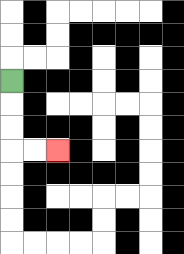{'start': '[0, 3]', 'end': '[2, 6]', 'path_directions': 'D,D,D,R,R', 'path_coordinates': '[[0, 3], [0, 4], [0, 5], [0, 6], [1, 6], [2, 6]]'}